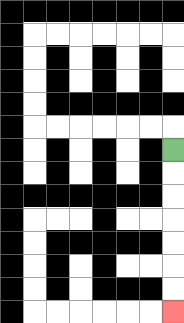{'start': '[7, 6]', 'end': '[7, 13]', 'path_directions': 'D,D,D,D,D,D,D', 'path_coordinates': '[[7, 6], [7, 7], [7, 8], [7, 9], [7, 10], [7, 11], [7, 12], [7, 13]]'}